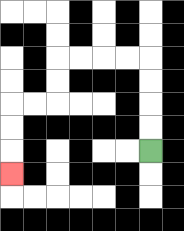{'start': '[6, 6]', 'end': '[0, 7]', 'path_directions': 'U,U,U,U,L,L,L,L,D,D,L,L,D,D,D', 'path_coordinates': '[[6, 6], [6, 5], [6, 4], [6, 3], [6, 2], [5, 2], [4, 2], [3, 2], [2, 2], [2, 3], [2, 4], [1, 4], [0, 4], [0, 5], [0, 6], [0, 7]]'}